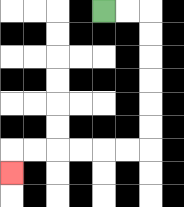{'start': '[4, 0]', 'end': '[0, 7]', 'path_directions': 'R,R,D,D,D,D,D,D,L,L,L,L,L,L,D', 'path_coordinates': '[[4, 0], [5, 0], [6, 0], [6, 1], [6, 2], [6, 3], [6, 4], [6, 5], [6, 6], [5, 6], [4, 6], [3, 6], [2, 6], [1, 6], [0, 6], [0, 7]]'}